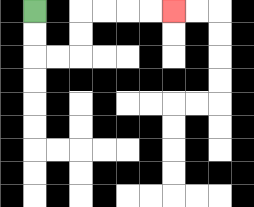{'start': '[1, 0]', 'end': '[7, 0]', 'path_directions': 'D,D,R,R,U,U,R,R,R,R', 'path_coordinates': '[[1, 0], [1, 1], [1, 2], [2, 2], [3, 2], [3, 1], [3, 0], [4, 0], [5, 0], [6, 0], [7, 0]]'}